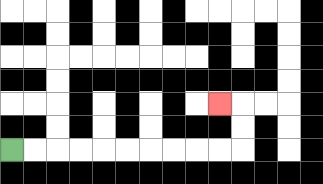{'start': '[0, 6]', 'end': '[9, 4]', 'path_directions': 'R,R,R,R,R,R,R,R,R,R,U,U,L', 'path_coordinates': '[[0, 6], [1, 6], [2, 6], [3, 6], [4, 6], [5, 6], [6, 6], [7, 6], [8, 6], [9, 6], [10, 6], [10, 5], [10, 4], [9, 4]]'}